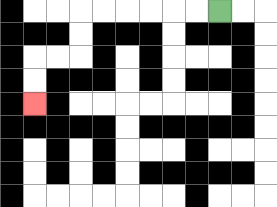{'start': '[9, 0]', 'end': '[1, 4]', 'path_directions': 'L,L,L,L,L,L,D,D,L,L,D,D', 'path_coordinates': '[[9, 0], [8, 0], [7, 0], [6, 0], [5, 0], [4, 0], [3, 0], [3, 1], [3, 2], [2, 2], [1, 2], [1, 3], [1, 4]]'}